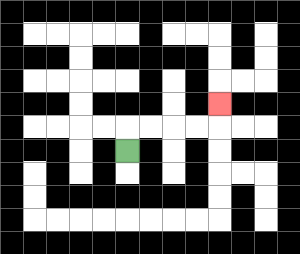{'start': '[5, 6]', 'end': '[9, 4]', 'path_directions': 'U,R,R,R,R,U', 'path_coordinates': '[[5, 6], [5, 5], [6, 5], [7, 5], [8, 5], [9, 5], [9, 4]]'}